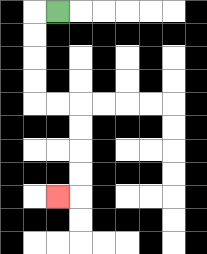{'start': '[2, 0]', 'end': '[2, 8]', 'path_directions': 'L,D,D,D,D,R,R,D,D,D,D,L', 'path_coordinates': '[[2, 0], [1, 0], [1, 1], [1, 2], [1, 3], [1, 4], [2, 4], [3, 4], [3, 5], [3, 6], [3, 7], [3, 8], [2, 8]]'}